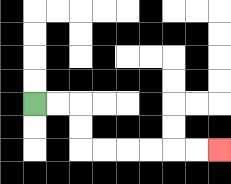{'start': '[1, 4]', 'end': '[9, 6]', 'path_directions': 'R,R,D,D,R,R,R,R,R,R', 'path_coordinates': '[[1, 4], [2, 4], [3, 4], [3, 5], [3, 6], [4, 6], [5, 6], [6, 6], [7, 6], [8, 6], [9, 6]]'}